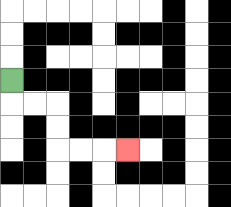{'start': '[0, 3]', 'end': '[5, 6]', 'path_directions': 'D,R,R,D,D,R,R,R', 'path_coordinates': '[[0, 3], [0, 4], [1, 4], [2, 4], [2, 5], [2, 6], [3, 6], [4, 6], [5, 6]]'}